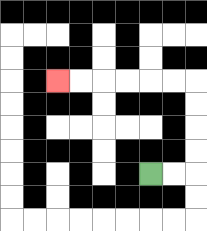{'start': '[6, 7]', 'end': '[2, 3]', 'path_directions': 'R,R,U,U,U,U,L,L,L,L,L,L', 'path_coordinates': '[[6, 7], [7, 7], [8, 7], [8, 6], [8, 5], [8, 4], [8, 3], [7, 3], [6, 3], [5, 3], [4, 3], [3, 3], [2, 3]]'}